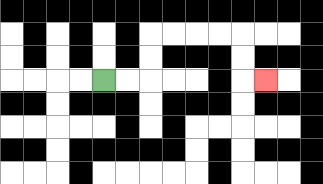{'start': '[4, 3]', 'end': '[11, 3]', 'path_directions': 'R,R,U,U,R,R,R,R,D,D,R', 'path_coordinates': '[[4, 3], [5, 3], [6, 3], [6, 2], [6, 1], [7, 1], [8, 1], [9, 1], [10, 1], [10, 2], [10, 3], [11, 3]]'}